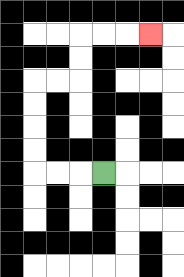{'start': '[4, 7]', 'end': '[6, 1]', 'path_directions': 'L,L,L,U,U,U,U,R,R,U,U,R,R,R', 'path_coordinates': '[[4, 7], [3, 7], [2, 7], [1, 7], [1, 6], [1, 5], [1, 4], [1, 3], [2, 3], [3, 3], [3, 2], [3, 1], [4, 1], [5, 1], [6, 1]]'}